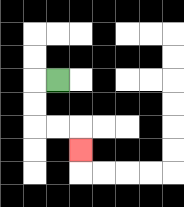{'start': '[2, 3]', 'end': '[3, 6]', 'path_directions': 'L,D,D,R,R,D', 'path_coordinates': '[[2, 3], [1, 3], [1, 4], [1, 5], [2, 5], [3, 5], [3, 6]]'}